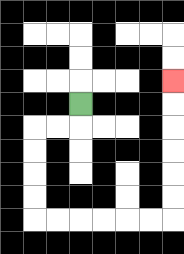{'start': '[3, 4]', 'end': '[7, 3]', 'path_directions': 'D,L,L,D,D,D,D,R,R,R,R,R,R,U,U,U,U,U,U', 'path_coordinates': '[[3, 4], [3, 5], [2, 5], [1, 5], [1, 6], [1, 7], [1, 8], [1, 9], [2, 9], [3, 9], [4, 9], [5, 9], [6, 9], [7, 9], [7, 8], [7, 7], [7, 6], [7, 5], [7, 4], [7, 3]]'}